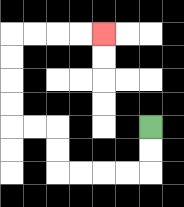{'start': '[6, 5]', 'end': '[4, 1]', 'path_directions': 'D,D,L,L,L,L,U,U,L,L,U,U,U,U,R,R,R,R', 'path_coordinates': '[[6, 5], [6, 6], [6, 7], [5, 7], [4, 7], [3, 7], [2, 7], [2, 6], [2, 5], [1, 5], [0, 5], [0, 4], [0, 3], [0, 2], [0, 1], [1, 1], [2, 1], [3, 1], [4, 1]]'}